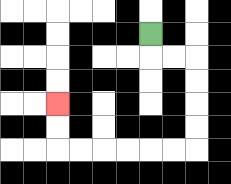{'start': '[6, 1]', 'end': '[2, 4]', 'path_directions': 'D,R,R,D,D,D,D,L,L,L,L,L,L,U,U', 'path_coordinates': '[[6, 1], [6, 2], [7, 2], [8, 2], [8, 3], [8, 4], [8, 5], [8, 6], [7, 6], [6, 6], [5, 6], [4, 6], [3, 6], [2, 6], [2, 5], [2, 4]]'}